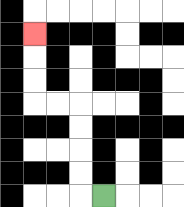{'start': '[4, 8]', 'end': '[1, 1]', 'path_directions': 'L,U,U,U,U,L,L,U,U,U', 'path_coordinates': '[[4, 8], [3, 8], [3, 7], [3, 6], [3, 5], [3, 4], [2, 4], [1, 4], [1, 3], [1, 2], [1, 1]]'}